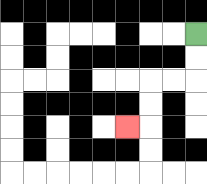{'start': '[8, 1]', 'end': '[5, 5]', 'path_directions': 'D,D,L,L,D,D,L', 'path_coordinates': '[[8, 1], [8, 2], [8, 3], [7, 3], [6, 3], [6, 4], [6, 5], [5, 5]]'}